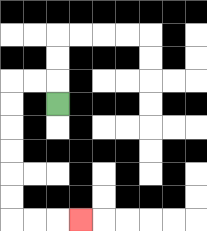{'start': '[2, 4]', 'end': '[3, 9]', 'path_directions': 'U,L,L,D,D,D,D,D,D,R,R,R', 'path_coordinates': '[[2, 4], [2, 3], [1, 3], [0, 3], [0, 4], [0, 5], [0, 6], [0, 7], [0, 8], [0, 9], [1, 9], [2, 9], [3, 9]]'}